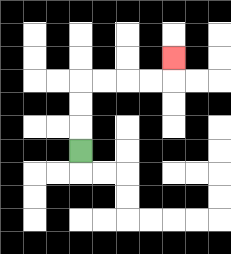{'start': '[3, 6]', 'end': '[7, 2]', 'path_directions': 'U,U,U,R,R,R,R,U', 'path_coordinates': '[[3, 6], [3, 5], [3, 4], [3, 3], [4, 3], [5, 3], [6, 3], [7, 3], [7, 2]]'}